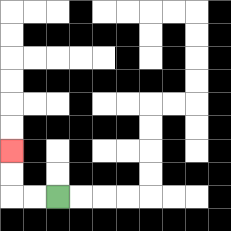{'start': '[2, 8]', 'end': '[0, 6]', 'path_directions': 'L,L,U,U', 'path_coordinates': '[[2, 8], [1, 8], [0, 8], [0, 7], [0, 6]]'}